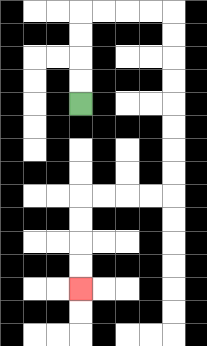{'start': '[3, 4]', 'end': '[3, 12]', 'path_directions': 'U,U,U,U,R,R,R,R,D,D,D,D,D,D,D,D,L,L,L,L,D,D,D,D', 'path_coordinates': '[[3, 4], [3, 3], [3, 2], [3, 1], [3, 0], [4, 0], [5, 0], [6, 0], [7, 0], [7, 1], [7, 2], [7, 3], [7, 4], [7, 5], [7, 6], [7, 7], [7, 8], [6, 8], [5, 8], [4, 8], [3, 8], [3, 9], [3, 10], [3, 11], [3, 12]]'}